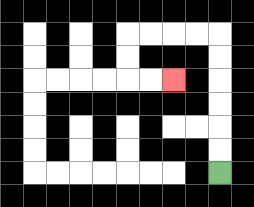{'start': '[9, 7]', 'end': '[7, 3]', 'path_directions': 'U,U,U,U,U,U,L,L,L,L,D,D,R,R', 'path_coordinates': '[[9, 7], [9, 6], [9, 5], [9, 4], [9, 3], [9, 2], [9, 1], [8, 1], [7, 1], [6, 1], [5, 1], [5, 2], [5, 3], [6, 3], [7, 3]]'}